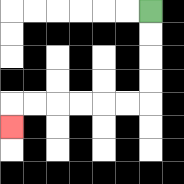{'start': '[6, 0]', 'end': '[0, 5]', 'path_directions': 'D,D,D,D,L,L,L,L,L,L,D', 'path_coordinates': '[[6, 0], [6, 1], [6, 2], [6, 3], [6, 4], [5, 4], [4, 4], [3, 4], [2, 4], [1, 4], [0, 4], [0, 5]]'}